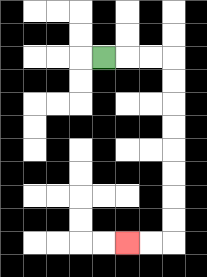{'start': '[4, 2]', 'end': '[5, 10]', 'path_directions': 'R,R,R,D,D,D,D,D,D,D,D,L,L', 'path_coordinates': '[[4, 2], [5, 2], [6, 2], [7, 2], [7, 3], [7, 4], [7, 5], [7, 6], [7, 7], [7, 8], [7, 9], [7, 10], [6, 10], [5, 10]]'}